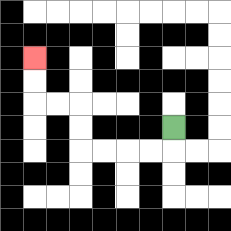{'start': '[7, 5]', 'end': '[1, 2]', 'path_directions': 'D,L,L,L,L,U,U,L,L,U,U', 'path_coordinates': '[[7, 5], [7, 6], [6, 6], [5, 6], [4, 6], [3, 6], [3, 5], [3, 4], [2, 4], [1, 4], [1, 3], [1, 2]]'}